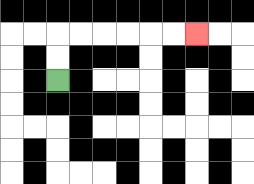{'start': '[2, 3]', 'end': '[8, 1]', 'path_directions': 'U,U,R,R,R,R,R,R', 'path_coordinates': '[[2, 3], [2, 2], [2, 1], [3, 1], [4, 1], [5, 1], [6, 1], [7, 1], [8, 1]]'}